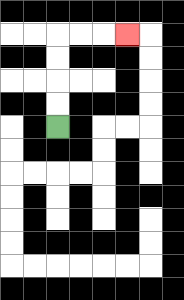{'start': '[2, 5]', 'end': '[5, 1]', 'path_directions': 'U,U,U,U,R,R,R', 'path_coordinates': '[[2, 5], [2, 4], [2, 3], [2, 2], [2, 1], [3, 1], [4, 1], [5, 1]]'}